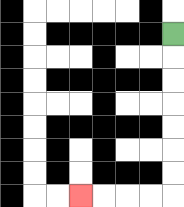{'start': '[7, 1]', 'end': '[3, 8]', 'path_directions': 'D,D,D,D,D,D,D,L,L,L,L', 'path_coordinates': '[[7, 1], [7, 2], [7, 3], [7, 4], [7, 5], [7, 6], [7, 7], [7, 8], [6, 8], [5, 8], [4, 8], [3, 8]]'}